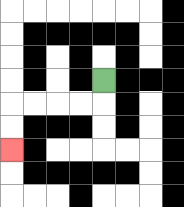{'start': '[4, 3]', 'end': '[0, 6]', 'path_directions': 'D,L,L,L,L,D,D', 'path_coordinates': '[[4, 3], [4, 4], [3, 4], [2, 4], [1, 4], [0, 4], [0, 5], [0, 6]]'}